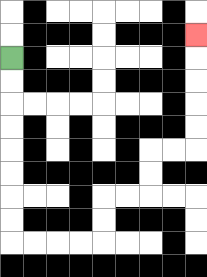{'start': '[0, 2]', 'end': '[8, 1]', 'path_directions': 'D,D,D,D,D,D,D,D,R,R,R,R,U,U,R,R,U,U,R,R,U,U,U,U,U', 'path_coordinates': '[[0, 2], [0, 3], [0, 4], [0, 5], [0, 6], [0, 7], [0, 8], [0, 9], [0, 10], [1, 10], [2, 10], [3, 10], [4, 10], [4, 9], [4, 8], [5, 8], [6, 8], [6, 7], [6, 6], [7, 6], [8, 6], [8, 5], [8, 4], [8, 3], [8, 2], [8, 1]]'}